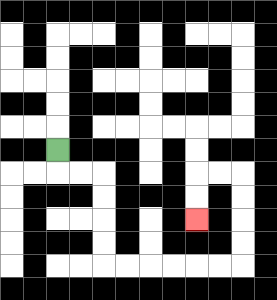{'start': '[2, 6]', 'end': '[8, 9]', 'path_directions': 'D,R,R,D,D,D,D,R,R,R,R,R,R,U,U,U,U,L,L,D,D', 'path_coordinates': '[[2, 6], [2, 7], [3, 7], [4, 7], [4, 8], [4, 9], [4, 10], [4, 11], [5, 11], [6, 11], [7, 11], [8, 11], [9, 11], [10, 11], [10, 10], [10, 9], [10, 8], [10, 7], [9, 7], [8, 7], [8, 8], [8, 9]]'}